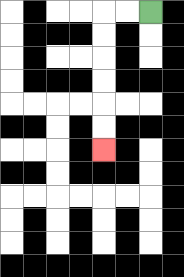{'start': '[6, 0]', 'end': '[4, 6]', 'path_directions': 'L,L,D,D,D,D,D,D', 'path_coordinates': '[[6, 0], [5, 0], [4, 0], [4, 1], [4, 2], [4, 3], [4, 4], [4, 5], [4, 6]]'}